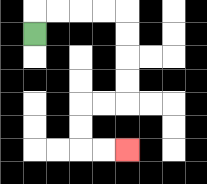{'start': '[1, 1]', 'end': '[5, 6]', 'path_directions': 'U,R,R,R,R,D,D,D,D,L,L,D,D,R,R', 'path_coordinates': '[[1, 1], [1, 0], [2, 0], [3, 0], [4, 0], [5, 0], [5, 1], [5, 2], [5, 3], [5, 4], [4, 4], [3, 4], [3, 5], [3, 6], [4, 6], [5, 6]]'}